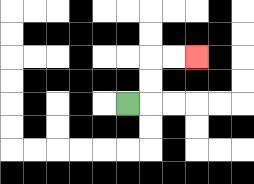{'start': '[5, 4]', 'end': '[8, 2]', 'path_directions': 'R,U,U,R,R', 'path_coordinates': '[[5, 4], [6, 4], [6, 3], [6, 2], [7, 2], [8, 2]]'}